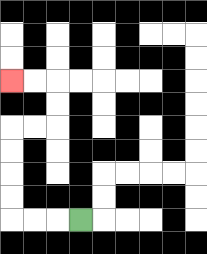{'start': '[3, 9]', 'end': '[0, 3]', 'path_directions': 'L,L,L,U,U,U,U,R,R,U,U,L,L', 'path_coordinates': '[[3, 9], [2, 9], [1, 9], [0, 9], [0, 8], [0, 7], [0, 6], [0, 5], [1, 5], [2, 5], [2, 4], [2, 3], [1, 3], [0, 3]]'}